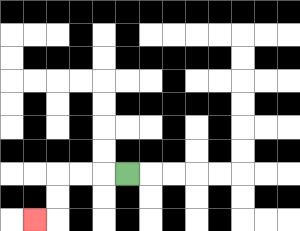{'start': '[5, 7]', 'end': '[1, 9]', 'path_directions': 'L,L,L,D,D,L', 'path_coordinates': '[[5, 7], [4, 7], [3, 7], [2, 7], [2, 8], [2, 9], [1, 9]]'}